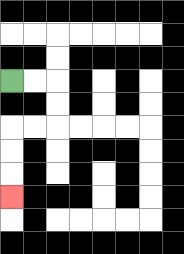{'start': '[0, 3]', 'end': '[0, 8]', 'path_directions': 'R,R,D,D,L,L,D,D,D', 'path_coordinates': '[[0, 3], [1, 3], [2, 3], [2, 4], [2, 5], [1, 5], [0, 5], [0, 6], [0, 7], [0, 8]]'}